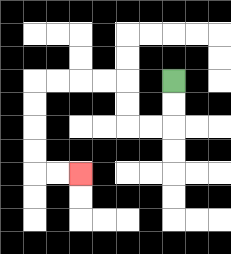{'start': '[7, 3]', 'end': '[3, 7]', 'path_directions': 'D,D,L,L,U,U,L,L,L,L,D,D,D,D,R,R', 'path_coordinates': '[[7, 3], [7, 4], [7, 5], [6, 5], [5, 5], [5, 4], [5, 3], [4, 3], [3, 3], [2, 3], [1, 3], [1, 4], [1, 5], [1, 6], [1, 7], [2, 7], [3, 7]]'}